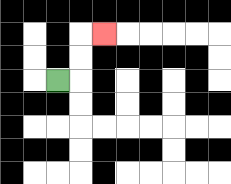{'start': '[2, 3]', 'end': '[4, 1]', 'path_directions': 'R,U,U,R', 'path_coordinates': '[[2, 3], [3, 3], [3, 2], [3, 1], [4, 1]]'}